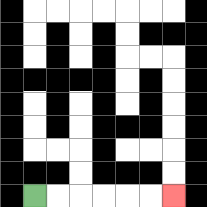{'start': '[1, 8]', 'end': '[7, 8]', 'path_directions': 'R,R,R,R,R,R', 'path_coordinates': '[[1, 8], [2, 8], [3, 8], [4, 8], [5, 8], [6, 8], [7, 8]]'}